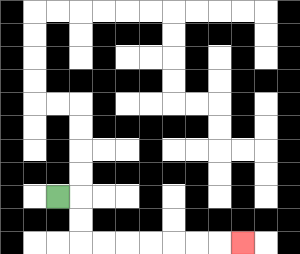{'start': '[2, 8]', 'end': '[10, 10]', 'path_directions': 'R,D,D,R,R,R,R,R,R,R', 'path_coordinates': '[[2, 8], [3, 8], [3, 9], [3, 10], [4, 10], [5, 10], [6, 10], [7, 10], [8, 10], [9, 10], [10, 10]]'}